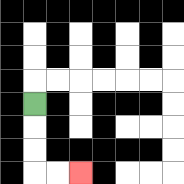{'start': '[1, 4]', 'end': '[3, 7]', 'path_directions': 'D,D,D,R,R', 'path_coordinates': '[[1, 4], [1, 5], [1, 6], [1, 7], [2, 7], [3, 7]]'}